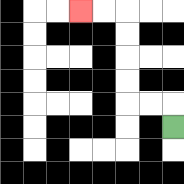{'start': '[7, 5]', 'end': '[3, 0]', 'path_directions': 'U,L,L,U,U,U,U,L,L', 'path_coordinates': '[[7, 5], [7, 4], [6, 4], [5, 4], [5, 3], [5, 2], [5, 1], [5, 0], [4, 0], [3, 0]]'}